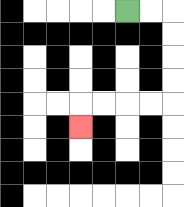{'start': '[5, 0]', 'end': '[3, 5]', 'path_directions': 'R,R,D,D,D,D,L,L,L,L,D', 'path_coordinates': '[[5, 0], [6, 0], [7, 0], [7, 1], [7, 2], [7, 3], [7, 4], [6, 4], [5, 4], [4, 4], [3, 4], [3, 5]]'}